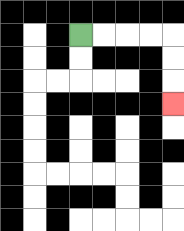{'start': '[3, 1]', 'end': '[7, 4]', 'path_directions': 'R,R,R,R,D,D,D', 'path_coordinates': '[[3, 1], [4, 1], [5, 1], [6, 1], [7, 1], [7, 2], [7, 3], [7, 4]]'}